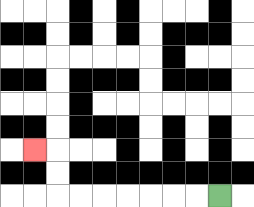{'start': '[9, 8]', 'end': '[1, 6]', 'path_directions': 'L,L,L,L,L,L,L,U,U,L', 'path_coordinates': '[[9, 8], [8, 8], [7, 8], [6, 8], [5, 8], [4, 8], [3, 8], [2, 8], [2, 7], [2, 6], [1, 6]]'}